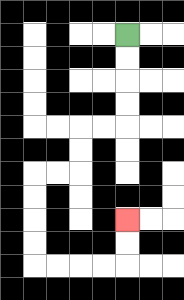{'start': '[5, 1]', 'end': '[5, 9]', 'path_directions': 'D,D,D,D,L,L,D,D,L,L,D,D,D,D,R,R,R,R,U,U', 'path_coordinates': '[[5, 1], [5, 2], [5, 3], [5, 4], [5, 5], [4, 5], [3, 5], [3, 6], [3, 7], [2, 7], [1, 7], [1, 8], [1, 9], [1, 10], [1, 11], [2, 11], [3, 11], [4, 11], [5, 11], [5, 10], [5, 9]]'}